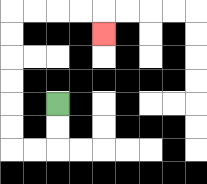{'start': '[2, 4]', 'end': '[4, 1]', 'path_directions': 'D,D,L,L,U,U,U,U,U,U,R,R,R,R,D', 'path_coordinates': '[[2, 4], [2, 5], [2, 6], [1, 6], [0, 6], [0, 5], [0, 4], [0, 3], [0, 2], [0, 1], [0, 0], [1, 0], [2, 0], [3, 0], [4, 0], [4, 1]]'}